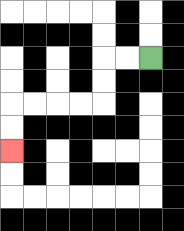{'start': '[6, 2]', 'end': '[0, 6]', 'path_directions': 'L,L,D,D,L,L,L,L,D,D', 'path_coordinates': '[[6, 2], [5, 2], [4, 2], [4, 3], [4, 4], [3, 4], [2, 4], [1, 4], [0, 4], [0, 5], [0, 6]]'}